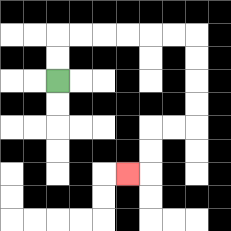{'start': '[2, 3]', 'end': '[5, 7]', 'path_directions': 'U,U,R,R,R,R,R,R,D,D,D,D,L,L,D,D,L', 'path_coordinates': '[[2, 3], [2, 2], [2, 1], [3, 1], [4, 1], [5, 1], [6, 1], [7, 1], [8, 1], [8, 2], [8, 3], [8, 4], [8, 5], [7, 5], [6, 5], [6, 6], [6, 7], [5, 7]]'}